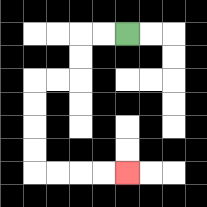{'start': '[5, 1]', 'end': '[5, 7]', 'path_directions': 'L,L,D,D,L,L,D,D,D,D,R,R,R,R', 'path_coordinates': '[[5, 1], [4, 1], [3, 1], [3, 2], [3, 3], [2, 3], [1, 3], [1, 4], [1, 5], [1, 6], [1, 7], [2, 7], [3, 7], [4, 7], [5, 7]]'}